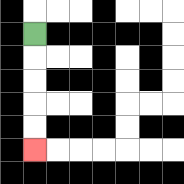{'start': '[1, 1]', 'end': '[1, 6]', 'path_directions': 'D,D,D,D,D', 'path_coordinates': '[[1, 1], [1, 2], [1, 3], [1, 4], [1, 5], [1, 6]]'}